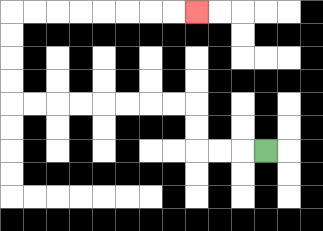{'start': '[11, 6]', 'end': '[8, 0]', 'path_directions': 'L,L,L,U,U,L,L,L,L,L,L,L,L,U,U,U,U,R,R,R,R,R,R,R,R', 'path_coordinates': '[[11, 6], [10, 6], [9, 6], [8, 6], [8, 5], [8, 4], [7, 4], [6, 4], [5, 4], [4, 4], [3, 4], [2, 4], [1, 4], [0, 4], [0, 3], [0, 2], [0, 1], [0, 0], [1, 0], [2, 0], [3, 0], [4, 0], [5, 0], [6, 0], [7, 0], [8, 0]]'}